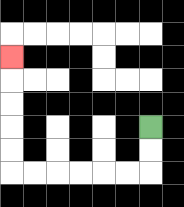{'start': '[6, 5]', 'end': '[0, 2]', 'path_directions': 'D,D,L,L,L,L,L,L,U,U,U,U,U', 'path_coordinates': '[[6, 5], [6, 6], [6, 7], [5, 7], [4, 7], [3, 7], [2, 7], [1, 7], [0, 7], [0, 6], [0, 5], [0, 4], [0, 3], [0, 2]]'}